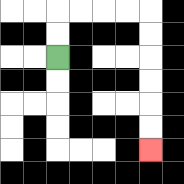{'start': '[2, 2]', 'end': '[6, 6]', 'path_directions': 'U,U,R,R,R,R,D,D,D,D,D,D', 'path_coordinates': '[[2, 2], [2, 1], [2, 0], [3, 0], [4, 0], [5, 0], [6, 0], [6, 1], [6, 2], [6, 3], [6, 4], [6, 5], [6, 6]]'}